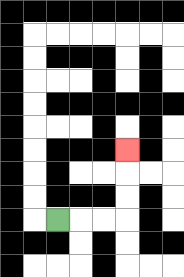{'start': '[2, 9]', 'end': '[5, 6]', 'path_directions': 'R,R,R,U,U,U', 'path_coordinates': '[[2, 9], [3, 9], [4, 9], [5, 9], [5, 8], [5, 7], [5, 6]]'}